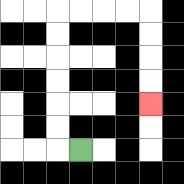{'start': '[3, 6]', 'end': '[6, 4]', 'path_directions': 'L,U,U,U,U,U,U,R,R,R,R,D,D,D,D', 'path_coordinates': '[[3, 6], [2, 6], [2, 5], [2, 4], [2, 3], [2, 2], [2, 1], [2, 0], [3, 0], [4, 0], [5, 0], [6, 0], [6, 1], [6, 2], [6, 3], [6, 4]]'}